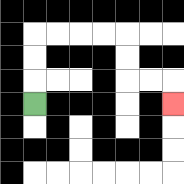{'start': '[1, 4]', 'end': '[7, 4]', 'path_directions': 'U,U,U,R,R,R,R,D,D,R,R,D', 'path_coordinates': '[[1, 4], [1, 3], [1, 2], [1, 1], [2, 1], [3, 1], [4, 1], [5, 1], [5, 2], [5, 3], [6, 3], [7, 3], [7, 4]]'}